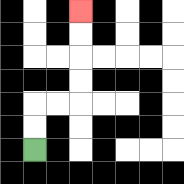{'start': '[1, 6]', 'end': '[3, 0]', 'path_directions': 'U,U,R,R,U,U,U,U', 'path_coordinates': '[[1, 6], [1, 5], [1, 4], [2, 4], [3, 4], [3, 3], [3, 2], [3, 1], [3, 0]]'}